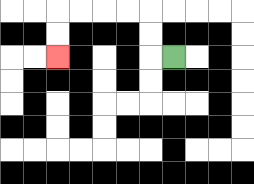{'start': '[7, 2]', 'end': '[2, 2]', 'path_directions': 'L,U,U,L,L,L,L,D,D', 'path_coordinates': '[[7, 2], [6, 2], [6, 1], [6, 0], [5, 0], [4, 0], [3, 0], [2, 0], [2, 1], [2, 2]]'}